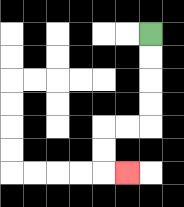{'start': '[6, 1]', 'end': '[5, 7]', 'path_directions': 'D,D,D,D,L,L,D,D,R', 'path_coordinates': '[[6, 1], [6, 2], [6, 3], [6, 4], [6, 5], [5, 5], [4, 5], [4, 6], [4, 7], [5, 7]]'}